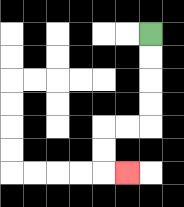{'start': '[6, 1]', 'end': '[5, 7]', 'path_directions': 'D,D,D,D,L,L,D,D,R', 'path_coordinates': '[[6, 1], [6, 2], [6, 3], [6, 4], [6, 5], [5, 5], [4, 5], [4, 6], [4, 7], [5, 7]]'}